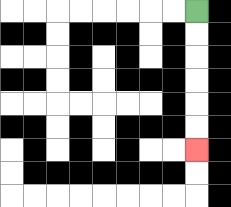{'start': '[8, 0]', 'end': '[8, 6]', 'path_directions': 'D,D,D,D,D,D', 'path_coordinates': '[[8, 0], [8, 1], [8, 2], [8, 3], [8, 4], [8, 5], [8, 6]]'}